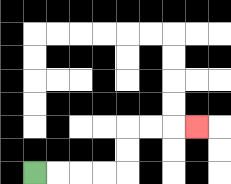{'start': '[1, 7]', 'end': '[8, 5]', 'path_directions': 'R,R,R,R,U,U,R,R,R', 'path_coordinates': '[[1, 7], [2, 7], [3, 7], [4, 7], [5, 7], [5, 6], [5, 5], [6, 5], [7, 5], [8, 5]]'}